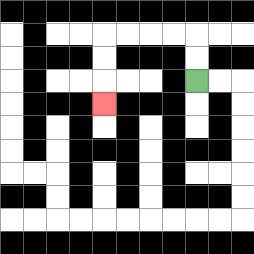{'start': '[8, 3]', 'end': '[4, 4]', 'path_directions': 'U,U,L,L,L,L,D,D,D', 'path_coordinates': '[[8, 3], [8, 2], [8, 1], [7, 1], [6, 1], [5, 1], [4, 1], [4, 2], [4, 3], [4, 4]]'}